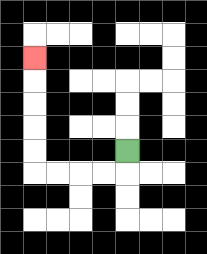{'start': '[5, 6]', 'end': '[1, 2]', 'path_directions': 'D,L,L,L,L,U,U,U,U,U', 'path_coordinates': '[[5, 6], [5, 7], [4, 7], [3, 7], [2, 7], [1, 7], [1, 6], [1, 5], [1, 4], [1, 3], [1, 2]]'}